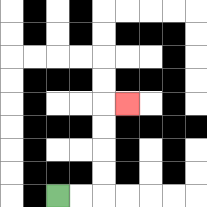{'start': '[2, 8]', 'end': '[5, 4]', 'path_directions': 'R,R,U,U,U,U,R', 'path_coordinates': '[[2, 8], [3, 8], [4, 8], [4, 7], [4, 6], [4, 5], [4, 4], [5, 4]]'}